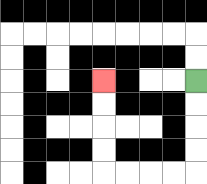{'start': '[8, 3]', 'end': '[4, 3]', 'path_directions': 'D,D,D,D,L,L,L,L,U,U,U,U', 'path_coordinates': '[[8, 3], [8, 4], [8, 5], [8, 6], [8, 7], [7, 7], [6, 7], [5, 7], [4, 7], [4, 6], [4, 5], [4, 4], [4, 3]]'}